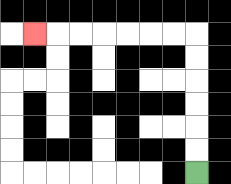{'start': '[8, 7]', 'end': '[1, 1]', 'path_directions': 'U,U,U,U,U,U,L,L,L,L,L,L,L', 'path_coordinates': '[[8, 7], [8, 6], [8, 5], [8, 4], [8, 3], [8, 2], [8, 1], [7, 1], [6, 1], [5, 1], [4, 1], [3, 1], [2, 1], [1, 1]]'}